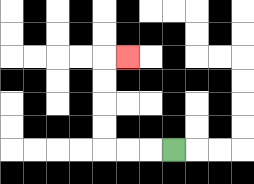{'start': '[7, 6]', 'end': '[5, 2]', 'path_directions': 'L,L,L,U,U,U,U,R', 'path_coordinates': '[[7, 6], [6, 6], [5, 6], [4, 6], [4, 5], [4, 4], [4, 3], [4, 2], [5, 2]]'}